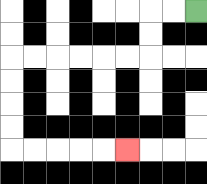{'start': '[8, 0]', 'end': '[5, 6]', 'path_directions': 'L,L,D,D,L,L,L,L,L,L,D,D,D,D,R,R,R,R,R', 'path_coordinates': '[[8, 0], [7, 0], [6, 0], [6, 1], [6, 2], [5, 2], [4, 2], [3, 2], [2, 2], [1, 2], [0, 2], [0, 3], [0, 4], [0, 5], [0, 6], [1, 6], [2, 6], [3, 6], [4, 6], [5, 6]]'}